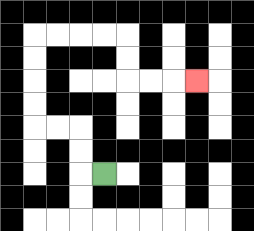{'start': '[4, 7]', 'end': '[8, 3]', 'path_directions': 'L,U,U,L,L,U,U,U,U,R,R,R,R,D,D,R,R,R', 'path_coordinates': '[[4, 7], [3, 7], [3, 6], [3, 5], [2, 5], [1, 5], [1, 4], [1, 3], [1, 2], [1, 1], [2, 1], [3, 1], [4, 1], [5, 1], [5, 2], [5, 3], [6, 3], [7, 3], [8, 3]]'}